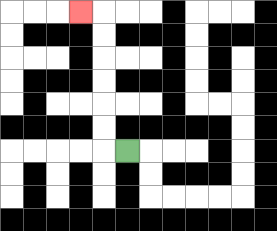{'start': '[5, 6]', 'end': '[3, 0]', 'path_directions': 'L,U,U,U,U,U,U,L', 'path_coordinates': '[[5, 6], [4, 6], [4, 5], [4, 4], [4, 3], [4, 2], [4, 1], [4, 0], [3, 0]]'}